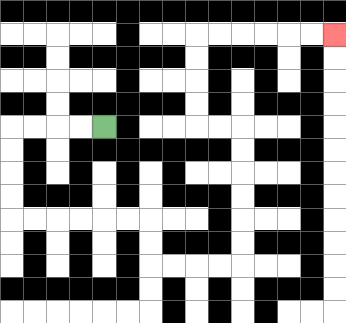{'start': '[4, 5]', 'end': '[14, 1]', 'path_directions': 'L,L,L,L,D,D,D,D,R,R,R,R,R,R,D,D,R,R,R,R,U,U,U,U,U,U,L,L,U,U,U,U,R,R,R,R,R,R', 'path_coordinates': '[[4, 5], [3, 5], [2, 5], [1, 5], [0, 5], [0, 6], [0, 7], [0, 8], [0, 9], [1, 9], [2, 9], [3, 9], [4, 9], [5, 9], [6, 9], [6, 10], [6, 11], [7, 11], [8, 11], [9, 11], [10, 11], [10, 10], [10, 9], [10, 8], [10, 7], [10, 6], [10, 5], [9, 5], [8, 5], [8, 4], [8, 3], [8, 2], [8, 1], [9, 1], [10, 1], [11, 1], [12, 1], [13, 1], [14, 1]]'}